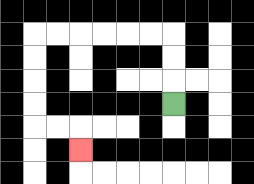{'start': '[7, 4]', 'end': '[3, 6]', 'path_directions': 'U,U,U,L,L,L,L,L,L,D,D,D,D,R,R,D', 'path_coordinates': '[[7, 4], [7, 3], [7, 2], [7, 1], [6, 1], [5, 1], [4, 1], [3, 1], [2, 1], [1, 1], [1, 2], [1, 3], [1, 4], [1, 5], [2, 5], [3, 5], [3, 6]]'}